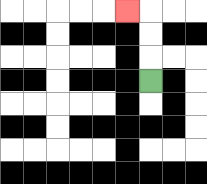{'start': '[6, 3]', 'end': '[5, 0]', 'path_directions': 'U,U,U,L', 'path_coordinates': '[[6, 3], [6, 2], [6, 1], [6, 0], [5, 0]]'}